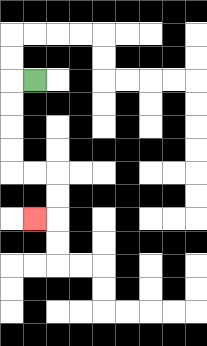{'start': '[1, 3]', 'end': '[1, 9]', 'path_directions': 'L,D,D,D,D,R,R,D,D,L', 'path_coordinates': '[[1, 3], [0, 3], [0, 4], [0, 5], [0, 6], [0, 7], [1, 7], [2, 7], [2, 8], [2, 9], [1, 9]]'}